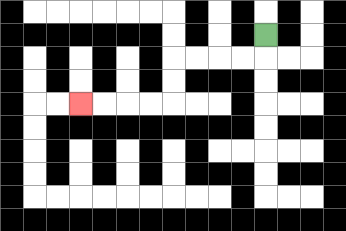{'start': '[11, 1]', 'end': '[3, 4]', 'path_directions': 'D,L,L,L,L,D,D,L,L,L,L', 'path_coordinates': '[[11, 1], [11, 2], [10, 2], [9, 2], [8, 2], [7, 2], [7, 3], [7, 4], [6, 4], [5, 4], [4, 4], [3, 4]]'}